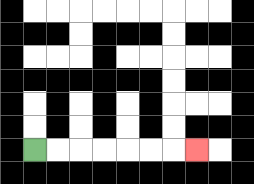{'start': '[1, 6]', 'end': '[8, 6]', 'path_directions': 'R,R,R,R,R,R,R', 'path_coordinates': '[[1, 6], [2, 6], [3, 6], [4, 6], [5, 6], [6, 6], [7, 6], [8, 6]]'}